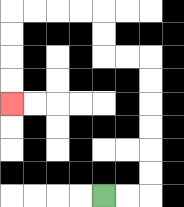{'start': '[4, 8]', 'end': '[0, 4]', 'path_directions': 'R,R,U,U,U,U,U,U,L,L,U,U,L,L,L,L,D,D,D,D', 'path_coordinates': '[[4, 8], [5, 8], [6, 8], [6, 7], [6, 6], [6, 5], [6, 4], [6, 3], [6, 2], [5, 2], [4, 2], [4, 1], [4, 0], [3, 0], [2, 0], [1, 0], [0, 0], [0, 1], [0, 2], [0, 3], [0, 4]]'}